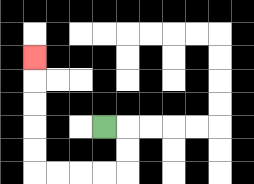{'start': '[4, 5]', 'end': '[1, 2]', 'path_directions': 'R,D,D,L,L,L,L,U,U,U,U,U', 'path_coordinates': '[[4, 5], [5, 5], [5, 6], [5, 7], [4, 7], [3, 7], [2, 7], [1, 7], [1, 6], [1, 5], [1, 4], [1, 3], [1, 2]]'}